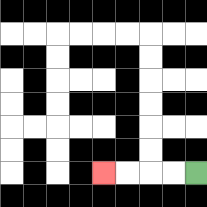{'start': '[8, 7]', 'end': '[4, 7]', 'path_directions': 'L,L,L,L', 'path_coordinates': '[[8, 7], [7, 7], [6, 7], [5, 7], [4, 7]]'}